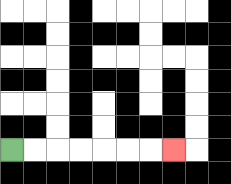{'start': '[0, 6]', 'end': '[7, 6]', 'path_directions': 'R,R,R,R,R,R,R', 'path_coordinates': '[[0, 6], [1, 6], [2, 6], [3, 6], [4, 6], [5, 6], [6, 6], [7, 6]]'}